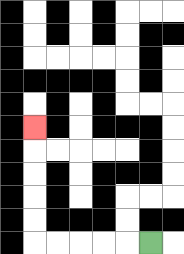{'start': '[6, 10]', 'end': '[1, 5]', 'path_directions': 'L,L,L,L,L,U,U,U,U,U', 'path_coordinates': '[[6, 10], [5, 10], [4, 10], [3, 10], [2, 10], [1, 10], [1, 9], [1, 8], [1, 7], [1, 6], [1, 5]]'}